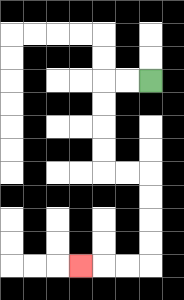{'start': '[6, 3]', 'end': '[3, 11]', 'path_directions': 'L,L,D,D,D,D,R,R,D,D,D,D,L,L,L', 'path_coordinates': '[[6, 3], [5, 3], [4, 3], [4, 4], [4, 5], [4, 6], [4, 7], [5, 7], [6, 7], [6, 8], [6, 9], [6, 10], [6, 11], [5, 11], [4, 11], [3, 11]]'}